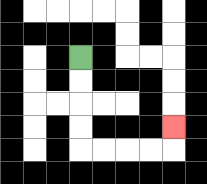{'start': '[3, 2]', 'end': '[7, 5]', 'path_directions': 'D,D,D,D,R,R,R,R,U', 'path_coordinates': '[[3, 2], [3, 3], [3, 4], [3, 5], [3, 6], [4, 6], [5, 6], [6, 6], [7, 6], [7, 5]]'}